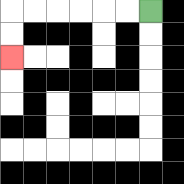{'start': '[6, 0]', 'end': '[0, 2]', 'path_directions': 'L,L,L,L,L,L,D,D', 'path_coordinates': '[[6, 0], [5, 0], [4, 0], [3, 0], [2, 0], [1, 0], [0, 0], [0, 1], [0, 2]]'}